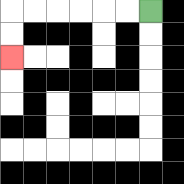{'start': '[6, 0]', 'end': '[0, 2]', 'path_directions': 'L,L,L,L,L,L,D,D', 'path_coordinates': '[[6, 0], [5, 0], [4, 0], [3, 0], [2, 0], [1, 0], [0, 0], [0, 1], [0, 2]]'}